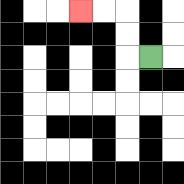{'start': '[6, 2]', 'end': '[3, 0]', 'path_directions': 'L,U,U,L,L', 'path_coordinates': '[[6, 2], [5, 2], [5, 1], [5, 0], [4, 0], [3, 0]]'}